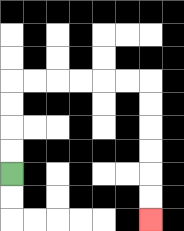{'start': '[0, 7]', 'end': '[6, 9]', 'path_directions': 'U,U,U,U,R,R,R,R,R,R,D,D,D,D,D,D', 'path_coordinates': '[[0, 7], [0, 6], [0, 5], [0, 4], [0, 3], [1, 3], [2, 3], [3, 3], [4, 3], [5, 3], [6, 3], [6, 4], [6, 5], [6, 6], [6, 7], [6, 8], [6, 9]]'}